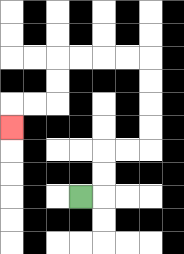{'start': '[3, 8]', 'end': '[0, 5]', 'path_directions': 'R,U,U,R,R,U,U,U,U,L,L,L,L,D,D,L,L,D', 'path_coordinates': '[[3, 8], [4, 8], [4, 7], [4, 6], [5, 6], [6, 6], [6, 5], [6, 4], [6, 3], [6, 2], [5, 2], [4, 2], [3, 2], [2, 2], [2, 3], [2, 4], [1, 4], [0, 4], [0, 5]]'}